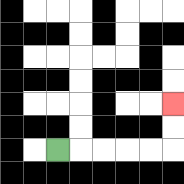{'start': '[2, 6]', 'end': '[7, 4]', 'path_directions': 'R,R,R,R,R,U,U', 'path_coordinates': '[[2, 6], [3, 6], [4, 6], [5, 6], [6, 6], [7, 6], [7, 5], [7, 4]]'}